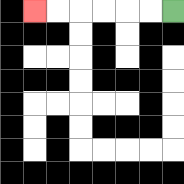{'start': '[7, 0]', 'end': '[1, 0]', 'path_directions': 'L,L,L,L,L,L', 'path_coordinates': '[[7, 0], [6, 0], [5, 0], [4, 0], [3, 0], [2, 0], [1, 0]]'}